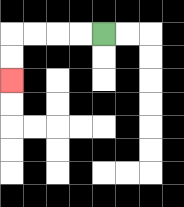{'start': '[4, 1]', 'end': '[0, 3]', 'path_directions': 'L,L,L,L,D,D', 'path_coordinates': '[[4, 1], [3, 1], [2, 1], [1, 1], [0, 1], [0, 2], [0, 3]]'}